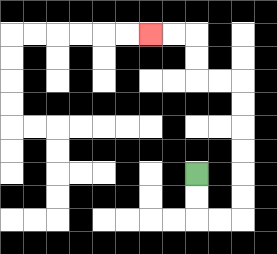{'start': '[8, 7]', 'end': '[6, 1]', 'path_directions': 'D,D,R,R,U,U,U,U,U,U,L,L,U,U,L,L', 'path_coordinates': '[[8, 7], [8, 8], [8, 9], [9, 9], [10, 9], [10, 8], [10, 7], [10, 6], [10, 5], [10, 4], [10, 3], [9, 3], [8, 3], [8, 2], [8, 1], [7, 1], [6, 1]]'}